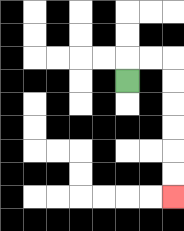{'start': '[5, 3]', 'end': '[7, 8]', 'path_directions': 'U,R,R,D,D,D,D,D,D', 'path_coordinates': '[[5, 3], [5, 2], [6, 2], [7, 2], [7, 3], [7, 4], [7, 5], [7, 6], [7, 7], [7, 8]]'}